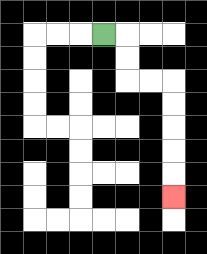{'start': '[4, 1]', 'end': '[7, 8]', 'path_directions': 'R,D,D,R,R,D,D,D,D,D', 'path_coordinates': '[[4, 1], [5, 1], [5, 2], [5, 3], [6, 3], [7, 3], [7, 4], [7, 5], [7, 6], [7, 7], [7, 8]]'}